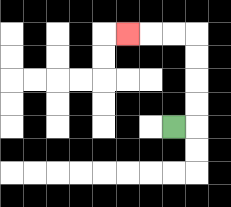{'start': '[7, 5]', 'end': '[5, 1]', 'path_directions': 'R,U,U,U,U,L,L,L', 'path_coordinates': '[[7, 5], [8, 5], [8, 4], [8, 3], [8, 2], [8, 1], [7, 1], [6, 1], [5, 1]]'}